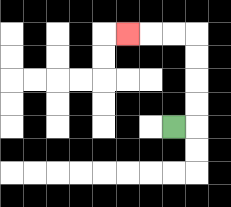{'start': '[7, 5]', 'end': '[5, 1]', 'path_directions': 'R,U,U,U,U,L,L,L', 'path_coordinates': '[[7, 5], [8, 5], [8, 4], [8, 3], [8, 2], [8, 1], [7, 1], [6, 1], [5, 1]]'}